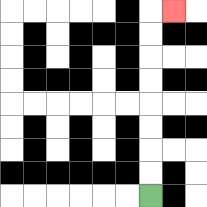{'start': '[6, 8]', 'end': '[7, 0]', 'path_directions': 'U,U,U,U,U,U,U,U,R', 'path_coordinates': '[[6, 8], [6, 7], [6, 6], [6, 5], [6, 4], [6, 3], [6, 2], [6, 1], [6, 0], [7, 0]]'}